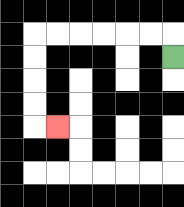{'start': '[7, 2]', 'end': '[2, 5]', 'path_directions': 'U,L,L,L,L,L,L,D,D,D,D,R', 'path_coordinates': '[[7, 2], [7, 1], [6, 1], [5, 1], [4, 1], [3, 1], [2, 1], [1, 1], [1, 2], [1, 3], [1, 4], [1, 5], [2, 5]]'}